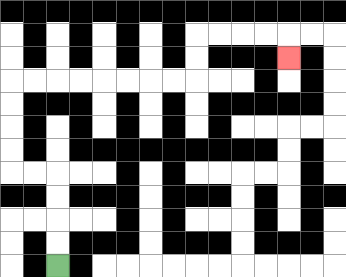{'start': '[2, 11]', 'end': '[12, 2]', 'path_directions': 'U,U,U,U,L,L,U,U,U,U,R,R,R,R,R,R,R,R,U,U,R,R,R,R,D', 'path_coordinates': '[[2, 11], [2, 10], [2, 9], [2, 8], [2, 7], [1, 7], [0, 7], [0, 6], [0, 5], [0, 4], [0, 3], [1, 3], [2, 3], [3, 3], [4, 3], [5, 3], [6, 3], [7, 3], [8, 3], [8, 2], [8, 1], [9, 1], [10, 1], [11, 1], [12, 1], [12, 2]]'}